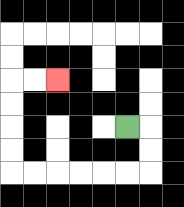{'start': '[5, 5]', 'end': '[2, 3]', 'path_directions': 'R,D,D,L,L,L,L,L,L,U,U,U,U,R,R', 'path_coordinates': '[[5, 5], [6, 5], [6, 6], [6, 7], [5, 7], [4, 7], [3, 7], [2, 7], [1, 7], [0, 7], [0, 6], [0, 5], [0, 4], [0, 3], [1, 3], [2, 3]]'}